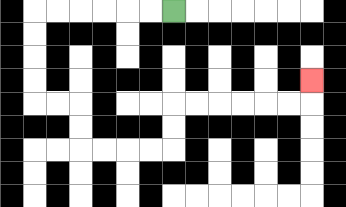{'start': '[7, 0]', 'end': '[13, 3]', 'path_directions': 'L,L,L,L,L,L,D,D,D,D,R,R,D,D,R,R,R,R,U,U,R,R,R,R,R,R,U', 'path_coordinates': '[[7, 0], [6, 0], [5, 0], [4, 0], [3, 0], [2, 0], [1, 0], [1, 1], [1, 2], [1, 3], [1, 4], [2, 4], [3, 4], [3, 5], [3, 6], [4, 6], [5, 6], [6, 6], [7, 6], [7, 5], [7, 4], [8, 4], [9, 4], [10, 4], [11, 4], [12, 4], [13, 4], [13, 3]]'}